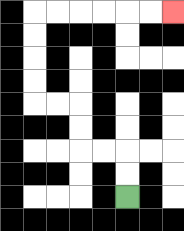{'start': '[5, 8]', 'end': '[7, 0]', 'path_directions': 'U,U,L,L,U,U,L,L,U,U,U,U,R,R,R,R,R,R', 'path_coordinates': '[[5, 8], [5, 7], [5, 6], [4, 6], [3, 6], [3, 5], [3, 4], [2, 4], [1, 4], [1, 3], [1, 2], [1, 1], [1, 0], [2, 0], [3, 0], [4, 0], [5, 0], [6, 0], [7, 0]]'}